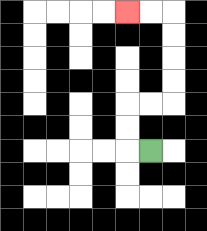{'start': '[6, 6]', 'end': '[5, 0]', 'path_directions': 'L,U,U,R,R,U,U,U,U,L,L', 'path_coordinates': '[[6, 6], [5, 6], [5, 5], [5, 4], [6, 4], [7, 4], [7, 3], [7, 2], [7, 1], [7, 0], [6, 0], [5, 0]]'}